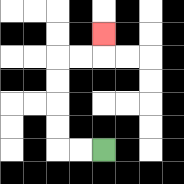{'start': '[4, 6]', 'end': '[4, 1]', 'path_directions': 'L,L,U,U,U,U,R,R,U', 'path_coordinates': '[[4, 6], [3, 6], [2, 6], [2, 5], [2, 4], [2, 3], [2, 2], [3, 2], [4, 2], [4, 1]]'}